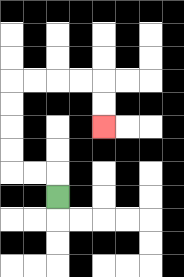{'start': '[2, 8]', 'end': '[4, 5]', 'path_directions': 'U,L,L,U,U,U,U,R,R,R,R,D,D', 'path_coordinates': '[[2, 8], [2, 7], [1, 7], [0, 7], [0, 6], [0, 5], [0, 4], [0, 3], [1, 3], [2, 3], [3, 3], [4, 3], [4, 4], [4, 5]]'}